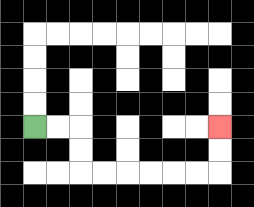{'start': '[1, 5]', 'end': '[9, 5]', 'path_directions': 'R,R,D,D,R,R,R,R,R,R,U,U', 'path_coordinates': '[[1, 5], [2, 5], [3, 5], [3, 6], [3, 7], [4, 7], [5, 7], [6, 7], [7, 7], [8, 7], [9, 7], [9, 6], [9, 5]]'}